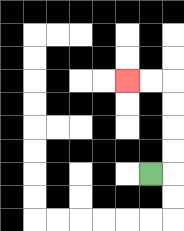{'start': '[6, 7]', 'end': '[5, 3]', 'path_directions': 'R,U,U,U,U,L,L', 'path_coordinates': '[[6, 7], [7, 7], [7, 6], [7, 5], [7, 4], [7, 3], [6, 3], [5, 3]]'}